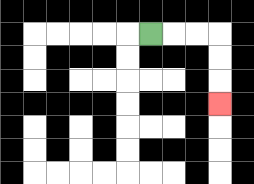{'start': '[6, 1]', 'end': '[9, 4]', 'path_directions': 'R,R,R,D,D,D', 'path_coordinates': '[[6, 1], [7, 1], [8, 1], [9, 1], [9, 2], [9, 3], [9, 4]]'}